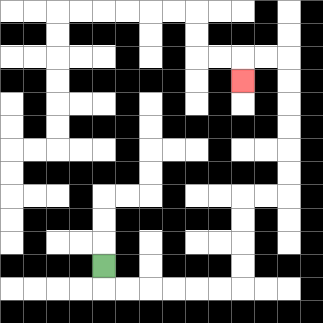{'start': '[4, 11]', 'end': '[10, 3]', 'path_directions': 'D,R,R,R,R,R,R,U,U,U,U,R,R,U,U,U,U,U,U,L,L,D', 'path_coordinates': '[[4, 11], [4, 12], [5, 12], [6, 12], [7, 12], [8, 12], [9, 12], [10, 12], [10, 11], [10, 10], [10, 9], [10, 8], [11, 8], [12, 8], [12, 7], [12, 6], [12, 5], [12, 4], [12, 3], [12, 2], [11, 2], [10, 2], [10, 3]]'}